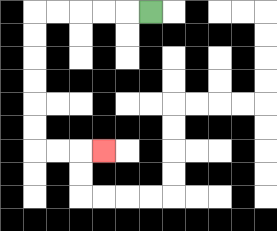{'start': '[6, 0]', 'end': '[4, 6]', 'path_directions': 'L,L,L,L,L,D,D,D,D,D,D,R,R,R', 'path_coordinates': '[[6, 0], [5, 0], [4, 0], [3, 0], [2, 0], [1, 0], [1, 1], [1, 2], [1, 3], [1, 4], [1, 5], [1, 6], [2, 6], [3, 6], [4, 6]]'}